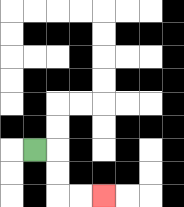{'start': '[1, 6]', 'end': '[4, 8]', 'path_directions': 'R,D,D,R,R', 'path_coordinates': '[[1, 6], [2, 6], [2, 7], [2, 8], [3, 8], [4, 8]]'}